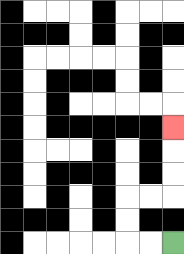{'start': '[7, 10]', 'end': '[7, 5]', 'path_directions': 'L,L,U,U,R,R,U,U,U', 'path_coordinates': '[[7, 10], [6, 10], [5, 10], [5, 9], [5, 8], [6, 8], [7, 8], [7, 7], [7, 6], [7, 5]]'}